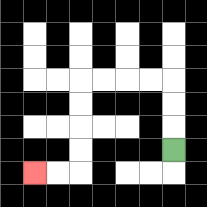{'start': '[7, 6]', 'end': '[1, 7]', 'path_directions': 'U,U,U,L,L,L,L,D,D,D,D,L,L', 'path_coordinates': '[[7, 6], [7, 5], [7, 4], [7, 3], [6, 3], [5, 3], [4, 3], [3, 3], [3, 4], [3, 5], [3, 6], [3, 7], [2, 7], [1, 7]]'}